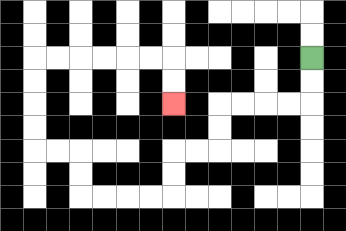{'start': '[13, 2]', 'end': '[7, 4]', 'path_directions': 'D,D,L,L,L,L,D,D,L,L,D,D,L,L,L,L,U,U,L,L,U,U,U,U,R,R,R,R,R,R,D,D', 'path_coordinates': '[[13, 2], [13, 3], [13, 4], [12, 4], [11, 4], [10, 4], [9, 4], [9, 5], [9, 6], [8, 6], [7, 6], [7, 7], [7, 8], [6, 8], [5, 8], [4, 8], [3, 8], [3, 7], [3, 6], [2, 6], [1, 6], [1, 5], [1, 4], [1, 3], [1, 2], [2, 2], [3, 2], [4, 2], [5, 2], [6, 2], [7, 2], [7, 3], [7, 4]]'}